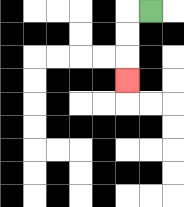{'start': '[6, 0]', 'end': '[5, 3]', 'path_directions': 'L,D,D,D', 'path_coordinates': '[[6, 0], [5, 0], [5, 1], [5, 2], [5, 3]]'}